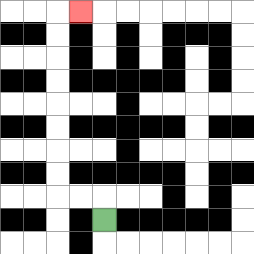{'start': '[4, 9]', 'end': '[3, 0]', 'path_directions': 'U,L,L,U,U,U,U,U,U,U,U,R', 'path_coordinates': '[[4, 9], [4, 8], [3, 8], [2, 8], [2, 7], [2, 6], [2, 5], [2, 4], [2, 3], [2, 2], [2, 1], [2, 0], [3, 0]]'}